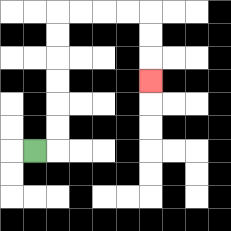{'start': '[1, 6]', 'end': '[6, 3]', 'path_directions': 'R,U,U,U,U,U,U,R,R,R,R,D,D,D', 'path_coordinates': '[[1, 6], [2, 6], [2, 5], [2, 4], [2, 3], [2, 2], [2, 1], [2, 0], [3, 0], [4, 0], [5, 0], [6, 0], [6, 1], [6, 2], [6, 3]]'}